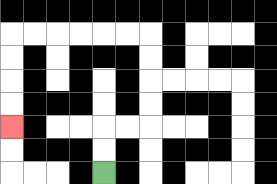{'start': '[4, 7]', 'end': '[0, 5]', 'path_directions': 'U,U,R,R,U,U,U,U,L,L,L,L,L,L,D,D,D,D', 'path_coordinates': '[[4, 7], [4, 6], [4, 5], [5, 5], [6, 5], [6, 4], [6, 3], [6, 2], [6, 1], [5, 1], [4, 1], [3, 1], [2, 1], [1, 1], [0, 1], [0, 2], [0, 3], [0, 4], [0, 5]]'}